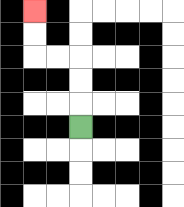{'start': '[3, 5]', 'end': '[1, 0]', 'path_directions': 'U,U,U,L,L,U,U', 'path_coordinates': '[[3, 5], [3, 4], [3, 3], [3, 2], [2, 2], [1, 2], [1, 1], [1, 0]]'}